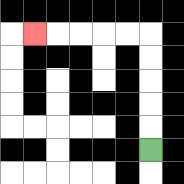{'start': '[6, 6]', 'end': '[1, 1]', 'path_directions': 'U,U,U,U,U,L,L,L,L,L', 'path_coordinates': '[[6, 6], [6, 5], [6, 4], [6, 3], [6, 2], [6, 1], [5, 1], [4, 1], [3, 1], [2, 1], [1, 1]]'}